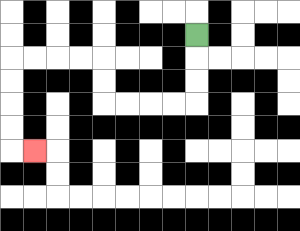{'start': '[8, 1]', 'end': '[1, 6]', 'path_directions': 'D,D,D,L,L,L,L,U,U,L,L,L,L,D,D,D,D,R', 'path_coordinates': '[[8, 1], [8, 2], [8, 3], [8, 4], [7, 4], [6, 4], [5, 4], [4, 4], [4, 3], [4, 2], [3, 2], [2, 2], [1, 2], [0, 2], [0, 3], [0, 4], [0, 5], [0, 6], [1, 6]]'}